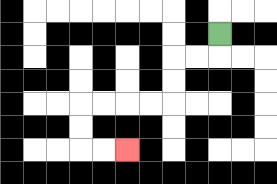{'start': '[9, 1]', 'end': '[5, 6]', 'path_directions': 'D,L,L,D,D,L,L,L,L,D,D,R,R', 'path_coordinates': '[[9, 1], [9, 2], [8, 2], [7, 2], [7, 3], [7, 4], [6, 4], [5, 4], [4, 4], [3, 4], [3, 5], [3, 6], [4, 6], [5, 6]]'}